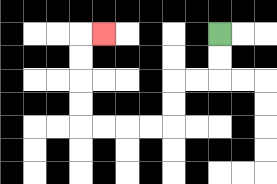{'start': '[9, 1]', 'end': '[4, 1]', 'path_directions': 'D,D,L,L,D,D,L,L,L,L,U,U,U,U,R', 'path_coordinates': '[[9, 1], [9, 2], [9, 3], [8, 3], [7, 3], [7, 4], [7, 5], [6, 5], [5, 5], [4, 5], [3, 5], [3, 4], [3, 3], [3, 2], [3, 1], [4, 1]]'}